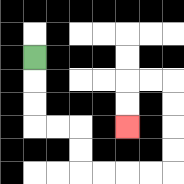{'start': '[1, 2]', 'end': '[5, 5]', 'path_directions': 'D,D,D,R,R,D,D,R,R,R,R,U,U,U,U,L,L,D,D', 'path_coordinates': '[[1, 2], [1, 3], [1, 4], [1, 5], [2, 5], [3, 5], [3, 6], [3, 7], [4, 7], [5, 7], [6, 7], [7, 7], [7, 6], [7, 5], [7, 4], [7, 3], [6, 3], [5, 3], [5, 4], [5, 5]]'}